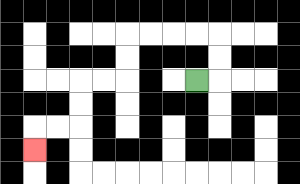{'start': '[8, 3]', 'end': '[1, 6]', 'path_directions': 'R,U,U,L,L,L,L,D,D,L,L,D,D,L,L,D', 'path_coordinates': '[[8, 3], [9, 3], [9, 2], [9, 1], [8, 1], [7, 1], [6, 1], [5, 1], [5, 2], [5, 3], [4, 3], [3, 3], [3, 4], [3, 5], [2, 5], [1, 5], [1, 6]]'}